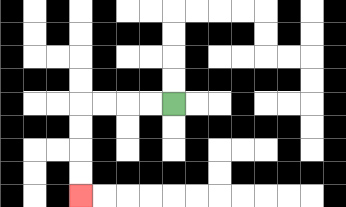{'start': '[7, 4]', 'end': '[3, 8]', 'path_directions': 'L,L,L,L,D,D,D,D', 'path_coordinates': '[[7, 4], [6, 4], [5, 4], [4, 4], [3, 4], [3, 5], [3, 6], [3, 7], [3, 8]]'}